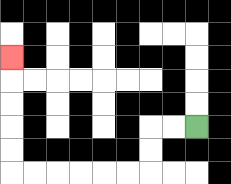{'start': '[8, 5]', 'end': '[0, 2]', 'path_directions': 'L,L,D,D,L,L,L,L,L,L,U,U,U,U,U', 'path_coordinates': '[[8, 5], [7, 5], [6, 5], [6, 6], [6, 7], [5, 7], [4, 7], [3, 7], [2, 7], [1, 7], [0, 7], [0, 6], [0, 5], [0, 4], [0, 3], [0, 2]]'}